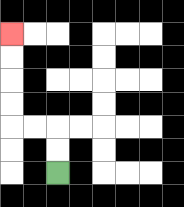{'start': '[2, 7]', 'end': '[0, 1]', 'path_directions': 'U,U,L,L,U,U,U,U', 'path_coordinates': '[[2, 7], [2, 6], [2, 5], [1, 5], [0, 5], [0, 4], [0, 3], [0, 2], [0, 1]]'}